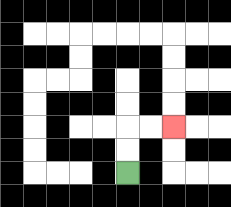{'start': '[5, 7]', 'end': '[7, 5]', 'path_directions': 'U,U,R,R', 'path_coordinates': '[[5, 7], [5, 6], [5, 5], [6, 5], [7, 5]]'}